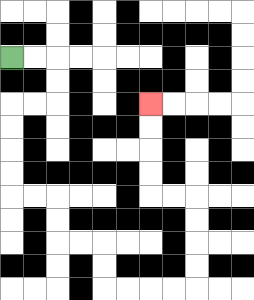{'start': '[0, 2]', 'end': '[6, 4]', 'path_directions': 'R,R,D,D,L,L,D,D,D,D,R,R,D,D,R,R,D,D,R,R,R,R,U,U,U,U,L,L,U,U,U,U', 'path_coordinates': '[[0, 2], [1, 2], [2, 2], [2, 3], [2, 4], [1, 4], [0, 4], [0, 5], [0, 6], [0, 7], [0, 8], [1, 8], [2, 8], [2, 9], [2, 10], [3, 10], [4, 10], [4, 11], [4, 12], [5, 12], [6, 12], [7, 12], [8, 12], [8, 11], [8, 10], [8, 9], [8, 8], [7, 8], [6, 8], [6, 7], [6, 6], [6, 5], [6, 4]]'}